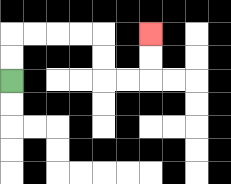{'start': '[0, 3]', 'end': '[6, 1]', 'path_directions': 'U,U,R,R,R,R,D,D,R,R,U,U', 'path_coordinates': '[[0, 3], [0, 2], [0, 1], [1, 1], [2, 1], [3, 1], [4, 1], [4, 2], [4, 3], [5, 3], [6, 3], [6, 2], [6, 1]]'}